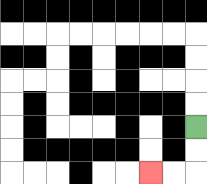{'start': '[8, 5]', 'end': '[6, 7]', 'path_directions': 'D,D,L,L', 'path_coordinates': '[[8, 5], [8, 6], [8, 7], [7, 7], [6, 7]]'}